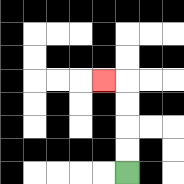{'start': '[5, 7]', 'end': '[4, 3]', 'path_directions': 'U,U,U,U,L', 'path_coordinates': '[[5, 7], [5, 6], [5, 5], [5, 4], [5, 3], [4, 3]]'}